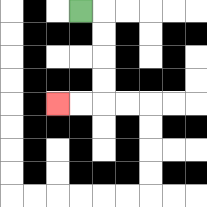{'start': '[3, 0]', 'end': '[2, 4]', 'path_directions': 'R,D,D,D,D,L,L', 'path_coordinates': '[[3, 0], [4, 0], [4, 1], [4, 2], [4, 3], [4, 4], [3, 4], [2, 4]]'}